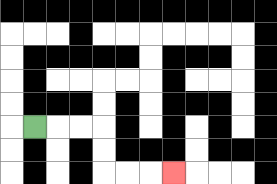{'start': '[1, 5]', 'end': '[7, 7]', 'path_directions': 'R,R,R,D,D,R,R,R', 'path_coordinates': '[[1, 5], [2, 5], [3, 5], [4, 5], [4, 6], [4, 7], [5, 7], [6, 7], [7, 7]]'}